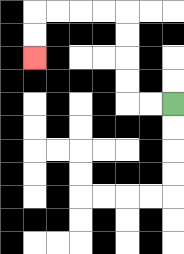{'start': '[7, 4]', 'end': '[1, 2]', 'path_directions': 'L,L,U,U,U,U,L,L,L,L,D,D', 'path_coordinates': '[[7, 4], [6, 4], [5, 4], [5, 3], [5, 2], [5, 1], [5, 0], [4, 0], [3, 0], [2, 0], [1, 0], [1, 1], [1, 2]]'}